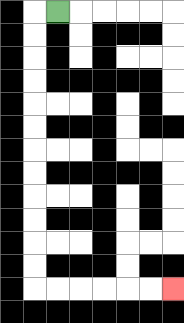{'start': '[2, 0]', 'end': '[7, 12]', 'path_directions': 'L,D,D,D,D,D,D,D,D,D,D,D,D,R,R,R,R,R,R', 'path_coordinates': '[[2, 0], [1, 0], [1, 1], [1, 2], [1, 3], [1, 4], [1, 5], [1, 6], [1, 7], [1, 8], [1, 9], [1, 10], [1, 11], [1, 12], [2, 12], [3, 12], [4, 12], [5, 12], [6, 12], [7, 12]]'}